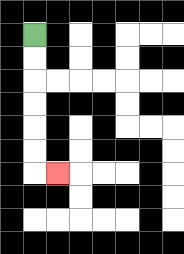{'start': '[1, 1]', 'end': '[2, 7]', 'path_directions': 'D,D,D,D,D,D,R', 'path_coordinates': '[[1, 1], [1, 2], [1, 3], [1, 4], [1, 5], [1, 6], [1, 7], [2, 7]]'}